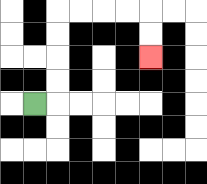{'start': '[1, 4]', 'end': '[6, 2]', 'path_directions': 'R,U,U,U,U,R,R,R,R,D,D', 'path_coordinates': '[[1, 4], [2, 4], [2, 3], [2, 2], [2, 1], [2, 0], [3, 0], [4, 0], [5, 0], [6, 0], [6, 1], [6, 2]]'}